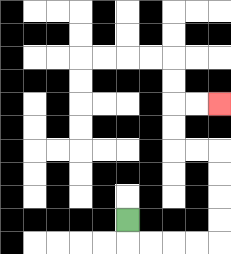{'start': '[5, 9]', 'end': '[9, 4]', 'path_directions': 'D,R,R,R,R,U,U,U,U,L,L,U,U,R,R', 'path_coordinates': '[[5, 9], [5, 10], [6, 10], [7, 10], [8, 10], [9, 10], [9, 9], [9, 8], [9, 7], [9, 6], [8, 6], [7, 6], [7, 5], [7, 4], [8, 4], [9, 4]]'}